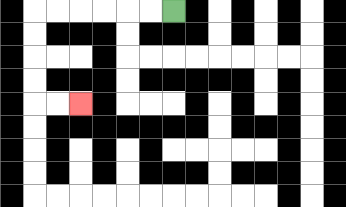{'start': '[7, 0]', 'end': '[3, 4]', 'path_directions': 'L,L,L,L,L,L,D,D,D,D,R,R', 'path_coordinates': '[[7, 0], [6, 0], [5, 0], [4, 0], [3, 0], [2, 0], [1, 0], [1, 1], [1, 2], [1, 3], [1, 4], [2, 4], [3, 4]]'}